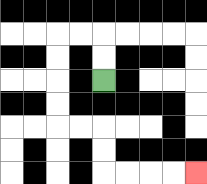{'start': '[4, 3]', 'end': '[8, 7]', 'path_directions': 'U,U,L,L,D,D,D,D,R,R,D,D,R,R,R,R', 'path_coordinates': '[[4, 3], [4, 2], [4, 1], [3, 1], [2, 1], [2, 2], [2, 3], [2, 4], [2, 5], [3, 5], [4, 5], [4, 6], [4, 7], [5, 7], [6, 7], [7, 7], [8, 7]]'}